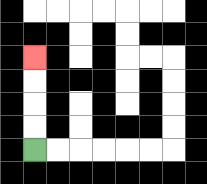{'start': '[1, 6]', 'end': '[1, 2]', 'path_directions': 'U,U,U,U', 'path_coordinates': '[[1, 6], [1, 5], [1, 4], [1, 3], [1, 2]]'}